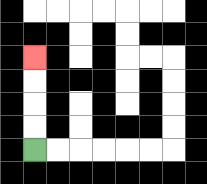{'start': '[1, 6]', 'end': '[1, 2]', 'path_directions': 'U,U,U,U', 'path_coordinates': '[[1, 6], [1, 5], [1, 4], [1, 3], [1, 2]]'}